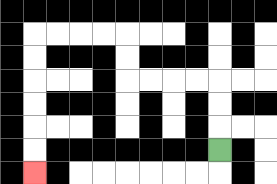{'start': '[9, 6]', 'end': '[1, 7]', 'path_directions': 'U,U,U,L,L,L,L,U,U,L,L,L,L,D,D,D,D,D,D', 'path_coordinates': '[[9, 6], [9, 5], [9, 4], [9, 3], [8, 3], [7, 3], [6, 3], [5, 3], [5, 2], [5, 1], [4, 1], [3, 1], [2, 1], [1, 1], [1, 2], [1, 3], [1, 4], [1, 5], [1, 6], [1, 7]]'}